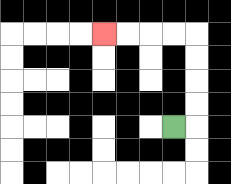{'start': '[7, 5]', 'end': '[4, 1]', 'path_directions': 'R,U,U,U,U,L,L,L,L', 'path_coordinates': '[[7, 5], [8, 5], [8, 4], [8, 3], [8, 2], [8, 1], [7, 1], [6, 1], [5, 1], [4, 1]]'}